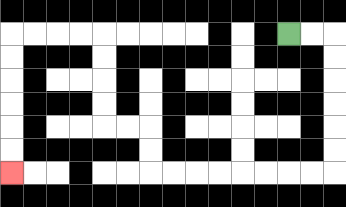{'start': '[12, 1]', 'end': '[0, 7]', 'path_directions': 'R,R,D,D,D,D,D,D,L,L,L,L,L,L,L,L,U,U,L,L,U,U,U,U,L,L,L,L,D,D,D,D,D,D', 'path_coordinates': '[[12, 1], [13, 1], [14, 1], [14, 2], [14, 3], [14, 4], [14, 5], [14, 6], [14, 7], [13, 7], [12, 7], [11, 7], [10, 7], [9, 7], [8, 7], [7, 7], [6, 7], [6, 6], [6, 5], [5, 5], [4, 5], [4, 4], [4, 3], [4, 2], [4, 1], [3, 1], [2, 1], [1, 1], [0, 1], [0, 2], [0, 3], [0, 4], [0, 5], [0, 6], [0, 7]]'}